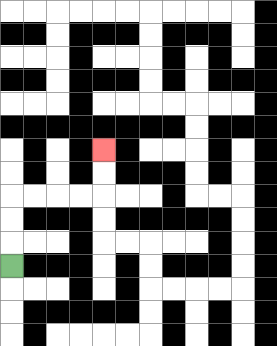{'start': '[0, 11]', 'end': '[4, 6]', 'path_directions': 'U,U,U,R,R,R,R,U,U', 'path_coordinates': '[[0, 11], [0, 10], [0, 9], [0, 8], [1, 8], [2, 8], [3, 8], [4, 8], [4, 7], [4, 6]]'}